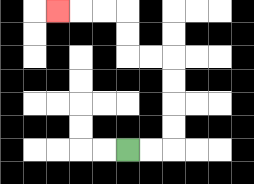{'start': '[5, 6]', 'end': '[2, 0]', 'path_directions': 'R,R,U,U,U,U,L,L,U,U,L,L,L', 'path_coordinates': '[[5, 6], [6, 6], [7, 6], [7, 5], [7, 4], [7, 3], [7, 2], [6, 2], [5, 2], [5, 1], [5, 0], [4, 0], [3, 0], [2, 0]]'}